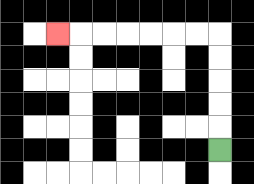{'start': '[9, 6]', 'end': '[2, 1]', 'path_directions': 'U,U,U,U,U,L,L,L,L,L,L,L', 'path_coordinates': '[[9, 6], [9, 5], [9, 4], [9, 3], [9, 2], [9, 1], [8, 1], [7, 1], [6, 1], [5, 1], [4, 1], [3, 1], [2, 1]]'}